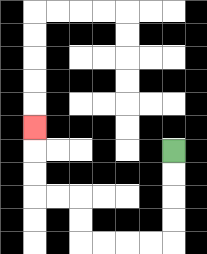{'start': '[7, 6]', 'end': '[1, 5]', 'path_directions': 'D,D,D,D,L,L,L,L,U,U,L,L,U,U,U', 'path_coordinates': '[[7, 6], [7, 7], [7, 8], [7, 9], [7, 10], [6, 10], [5, 10], [4, 10], [3, 10], [3, 9], [3, 8], [2, 8], [1, 8], [1, 7], [1, 6], [1, 5]]'}